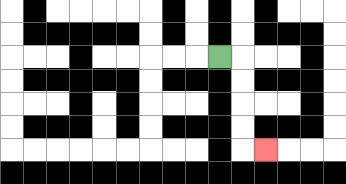{'start': '[9, 2]', 'end': '[11, 6]', 'path_directions': 'R,D,D,D,D,R', 'path_coordinates': '[[9, 2], [10, 2], [10, 3], [10, 4], [10, 5], [10, 6], [11, 6]]'}